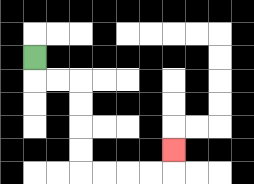{'start': '[1, 2]', 'end': '[7, 6]', 'path_directions': 'D,R,R,D,D,D,D,R,R,R,R,U', 'path_coordinates': '[[1, 2], [1, 3], [2, 3], [3, 3], [3, 4], [3, 5], [3, 6], [3, 7], [4, 7], [5, 7], [6, 7], [7, 7], [7, 6]]'}